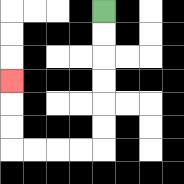{'start': '[4, 0]', 'end': '[0, 3]', 'path_directions': 'D,D,D,D,D,D,L,L,L,L,U,U,U', 'path_coordinates': '[[4, 0], [4, 1], [4, 2], [4, 3], [4, 4], [4, 5], [4, 6], [3, 6], [2, 6], [1, 6], [0, 6], [0, 5], [0, 4], [0, 3]]'}